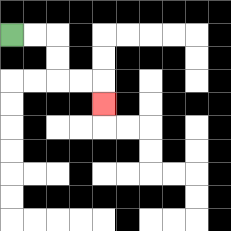{'start': '[0, 1]', 'end': '[4, 4]', 'path_directions': 'R,R,D,D,R,R,D', 'path_coordinates': '[[0, 1], [1, 1], [2, 1], [2, 2], [2, 3], [3, 3], [4, 3], [4, 4]]'}